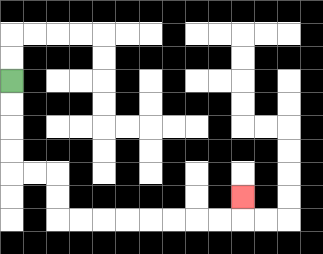{'start': '[0, 3]', 'end': '[10, 8]', 'path_directions': 'D,D,D,D,R,R,D,D,R,R,R,R,R,R,R,R,U', 'path_coordinates': '[[0, 3], [0, 4], [0, 5], [0, 6], [0, 7], [1, 7], [2, 7], [2, 8], [2, 9], [3, 9], [4, 9], [5, 9], [6, 9], [7, 9], [8, 9], [9, 9], [10, 9], [10, 8]]'}